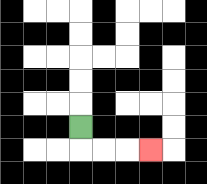{'start': '[3, 5]', 'end': '[6, 6]', 'path_directions': 'D,R,R,R', 'path_coordinates': '[[3, 5], [3, 6], [4, 6], [5, 6], [6, 6]]'}